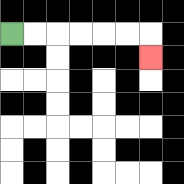{'start': '[0, 1]', 'end': '[6, 2]', 'path_directions': 'R,R,R,R,R,R,D', 'path_coordinates': '[[0, 1], [1, 1], [2, 1], [3, 1], [4, 1], [5, 1], [6, 1], [6, 2]]'}